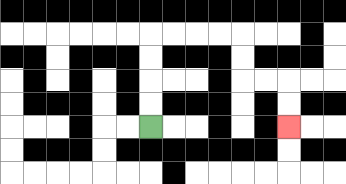{'start': '[6, 5]', 'end': '[12, 5]', 'path_directions': 'U,U,U,U,R,R,R,R,D,D,R,R,D,D', 'path_coordinates': '[[6, 5], [6, 4], [6, 3], [6, 2], [6, 1], [7, 1], [8, 1], [9, 1], [10, 1], [10, 2], [10, 3], [11, 3], [12, 3], [12, 4], [12, 5]]'}